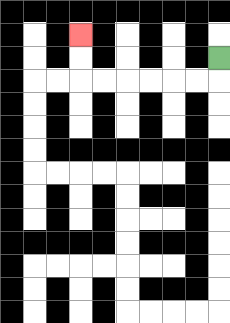{'start': '[9, 2]', 'end': '[3, 1]', 'path_directions': 'D,L,L,L,L,L,L,U,U', 'path_coordinates': '[[9, 2], [9, 3], [8, 3], [7, 3], [6, 3], [5, 3], [4, 3], [3, 3], [3, 2], [3, 1]]'}